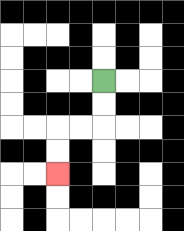{'start': '[4, 3]', 'end': '[2, 7]', 'path_directions': 'D,D,L,L,D,D', 'path_coordinates': '[[4, 3], [4, 4], [4, 5], [3, 5], [2, 5], [2, 6], [2, 7]]'}